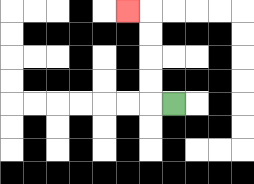{'start': '[7, 4]', 'end': '[5, 0]', 'path_directions': 'L,U,U,U,U,L', 'path_coordinates': '[[7, 4], [6, 4], [6, 3], [6, 2], [6, 1], [6, 0], [5, 0]]'}